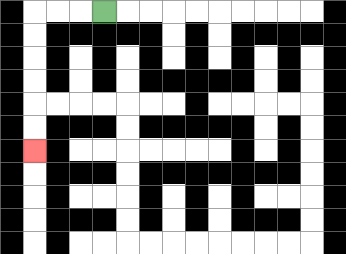{'start': '[4, 0]', 'end': '[1, 6]', 'path_directions': 'L,L,L,D,D,D,D,D,D', 'path_coordinates': '[[4, 0], [3, 0], [2, 0], [1, 0], [1, 1], [1, 2], [1, 3], [1, 4], [1, 5], [1, 6]]'}